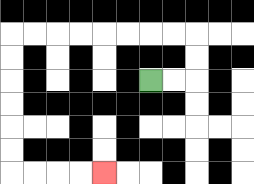{'start': '[6, 3]', 'end': '[4, 7]', 'path_directions': 'R,R,U,U,L,L,L,L,L,L,L,L,D,D,D,D,D,D,R,R,R,R', 'path_coordinates': '[[6, 3], [7, 3], [8, 3], [8, 2], [8, 1], [7, 1], [6, 1], [5, 1], [4, 1], [3, 1], [2, 1], [1, 1], [0, 1], [0, 2], [0, 3], [0, 4], [0, 5], [0, 6], [0, 7], [1, 7], [2, 7], [3, 7], [4, 7]]'}